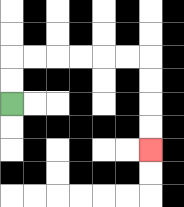{'start': '[0, 4]', 'end': '[6, 6]', 'path_directions': 'U,U,R,R,R,R,R,R,D,D,D,D', 'path_coordinates': '[[0, 4], [0, 3], [0, 2], [1, 2], [2, 2], [3, 2], [4, 2], [5, 2], [6, 2], [6, 3], [6, 4], [6, 5], [6, 6]]'}